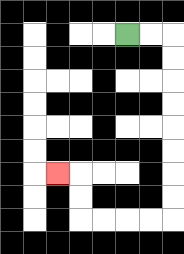{'start': '[5, 1]', 'end': '[2, 7]', 'path_directions': 'R,R,D,D,D,D,D,D,D,D,L,L,L,L,U,U,L', 'path_coordinates': '[[5, 1], [6, 1], [7, 1], [7, 2], [7, 3], [7, 4], [7, 5], [7, 6], [7, 7], [7, 8], [7, 9], [6, 9], [5, 9], [4, 9], [3, 9], [3, 8], [3, 7], [2, 7]]'}